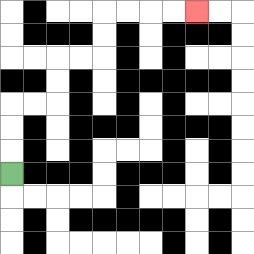{'start': '[0, 7]', 'end': '[8, 0]', 'path_directions': 'U,U,U,R,R,U,U,R,R,U,U,R,R,R,R', 'path_coordinates': '[[0, 7], [0, 6], [0, 5], [0, 4], [1, 4], [2, 4], [2, 3], [2, 2], [3, 2], [4, 2], [4, 1], [4, 0], [5, 0], [6, 0], [7, 0], [8, 0]]'}